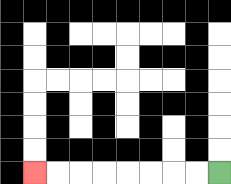{'start': '[9, 7]', 'end': '[1, 7]', 'path_directions': 'L,L,L,L,L,L,L,L', 'path_coordinates': '[[9, 7], [8, 7], [7, 7], [6, 7], [5, 7], [4, 7], [3, 7], [2, 7], [1, 7]]'}